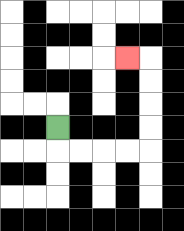{'start': '[2, 5]', 'end': '[5, 2]', 'path_directions': 'D,R,R,R,R,U,U,U,U,L', 'path_coordinates': '[[2, 5], [2, 6], [3, 6], [4, 6], [5, 6], [6, 6], [6, 5], [6, 4], [6, 3], [6, 2], [5, 2]]'}